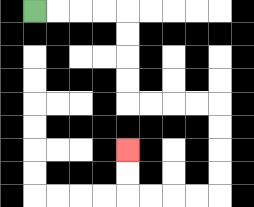{'start': '[1, 0]', 'end': '[5, 6]', 'path_directions': 'R,R,R,R,D,D,D,D,R,R,R,R,D,D,D,D,L,L,L,L,U,U', 'path_coordinates': '[[1, 0], [2, 0], [3, 0], [4, 0], [5, 0], [5, 1], [5, 2], [5, 3], [5, 4], [6, 4], [7, 4], [8, 4], [9, 4], [9, 5], [9, 6], [9, 7], [9, 8], [8, 8], [7, 8], [6, 8], [5, 8], [5, 7], [5, 6]]'}